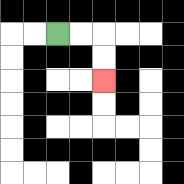{'start': '[2, 1]', 'end': '[4, 3]', 'path_directions': 'R,R,D,D', 'path_coordinates': '[[2, 1], [3, 1], [4, 1], [4, 2], [4, 3]]'}